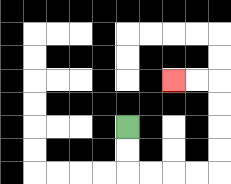{'start': '[5, 5]', 'end': '[7, 3]', 'path_directions': 'D,D,R,R,R,R,U,U,U,U,L,L', 'path_coordinates': '[[5, 5], [5, 6], [5, 7], [6, 7], [7, 7], [8, 7], [9, 7], [9, 6], [9, 5], [9, 4], [9, 3], [8, 3], [7, 3]]'}